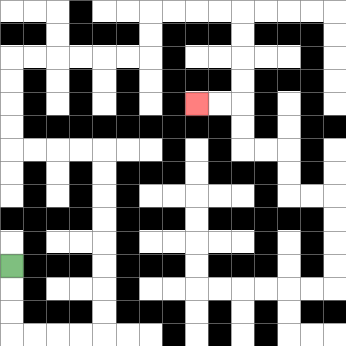{'start': '[0, 11]', 'end': '[8, 4]', 'path_directions': 'D,D,D,R,R,R,R,U,U,U,U,U,U,U,U,L,L,L,L,U,U,U,U,R,R,R,R,R,R,U,U,R,R,R,R,D,D,D,D,L,L', 'path_coordinates': '[[0, 11], [0, 12], [0, 13], [0, 14], [1, 14], [2, 14], [3, 14], [4, 14], [4, 13], [4, 12], [4, 11], [4, 10], [4, 9], [4, 8], [4, 7], [4, 6], [3, 6], [2, 6], [1, 6], [0, 6], [0, 5], [0, 4], [0, 3], [0, 2], [1, 2], [2, 2], [3, 2], [4, 2], [5, 2], [6, 2], [6, 1], [6, 0], [7, 0], [8, 0], [9, 0], [10, 0], [10, 1], [10, 2], [10, 3], [10, 4], [9, 4], [8, 4]]'}